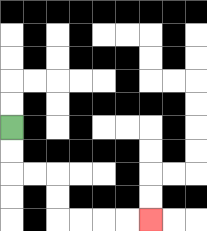{'start': '[0, 5]', 'end': '[6, 9]', 'path_directions': 'D,D,R,R,D,D,R,R,R,R', 'path_coordinates': '[[0, 5], [0, 6], [0, 7], [1, 7], [2, 7], [2, 8], [2, 9], [3, 9], [4, 9], [5, 9], [6, 9]]'}